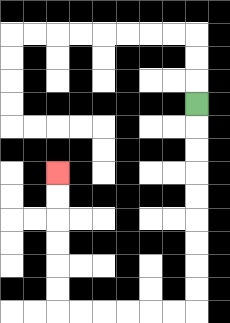{'start': '[8, 4]', 'end': '[2, 7]', 'path_directions': 'D,D,D,D,D,D,D,D,D,L,L,L,L,L,L,U,U,U,U,U,U', 'path_coordinates': '[[8, 4], [8, 5], [8, 6], [8, 7], [8, 8], [8, 9], [8, 10], [8, 11], [8, 12], [8, 13], [7, 13], [6, 13], [5, 13], [4, 13], [3, 13], [2, 13], [2, 12], [2, 11], [2, 10], [2, 9], [2, 8], [2, 7]]'}